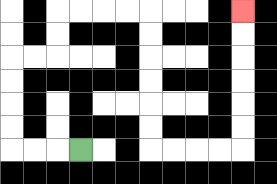{'start': '[3, 6]', 'end': '[10, 0]', 'path_directions': 'L,L,L,U,U,U,U,R,R,U,U,R,R,R,R,D,D,D,D,D,D,R,R,R,R,U,U,U,U,U,U', 'path_coordinates': '[[3, 6], [2, 6], [1, 6], [0, 6], [0, 5], [0, 4], [0, 3], [0, 2], [1, 2], [2, 2], [2, 1], [2, 0], [3, 0], [4, 0], [5, 0], [6, 0], [6, 1], [6, 2], [6, 3], [6, 4], [6, 5], [6, 6], [7, 6], [8, 6], [9, 6], [10, 6], [10, 5], [10, 4], [10, 3], [10, 2], [10, 1], [10, 0]]'}